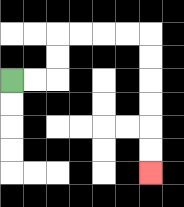{'start': '[0, 3]', 'end': '[6, 7]', 'path_directions': 'R,R,U,U,R,R,R,R,D,D,D,D,D,D', 'path_coordinates': '[[0, 3], [1, 3], [2, 3], [2, 2], [2, 1], [3, 1], [4, 1], [5, 1], [6, 1], [6, 2], [6, 3], [6, 4], [6, 5], [6, 6], [6, 7]]'}